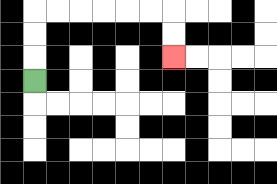{'start': '[1, 3]', 'end': '[7, 2]', 'path_directions': 'U,U,U,R,R,R,R,R,R,D,D', 'path_coordinates': '[[1, 3], [1, 2], [1, 1], [1, 0], [2, 0], [3, 0], [4, 0], [5, 0], [6, 0], [7, 0], [7, 1], [7, 2]]'}